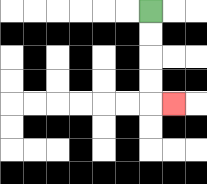{'start': '[6, 0]', 'end': '[7, 4]', 'path_directions': 'D,D,D,D,R', 'path_coordinates': '[[6, 0], [6, 1], [6, 2], [6, 3], [6, 4], [7, 4]]'}